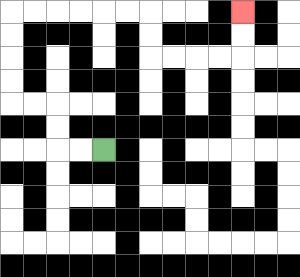{'start': '[4, 6]', 'end': '[10, 0]', 'path_directions': 'L,L,U,U,L,L,U,U,U,U,R,R,R,R,R,R,D,D,R,R,R,R,U,U', 'path_coordinates': '[[4, 6], [3, 6], [2, 6], [2, 5], [2, 4], [1, 4], [0, 4], [0, 3], [0, 2], [0, 1], [0, 0], [1, 0], [2, 0], [3, 0], [4, 0], [5, 0], [6, 0], [6, 1], [6, 2], [7, 2], [8, 2], [9, 2], [10, 2], [10, 1], [10, 0]]'}